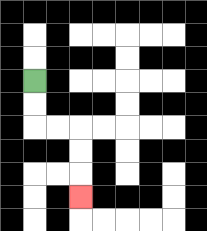{'start': '[1, 3]', 'end': '[3, 8]', 'path_directions': 'D,D,R,R,D,D,D', 'path_coordinates': '[[1, 3], [1, 4], [1, 5], [2, 5], [3, 5], [3, 6], [3, 7], [3, 8]]'}